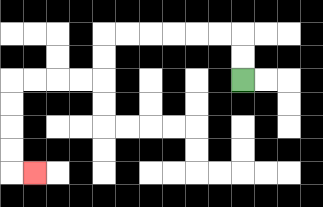{'start': '[10, 3]', 'end': '[1, 7]', 'path_directions': 'U,U,L,L,L,L,L,L,D,D,L,L,L,L,D,D,D,D,R', 'path_coordinates': '[[10, 3], [10, 2], [10, 1], [9, 1], [8, 1], [7, 1], [6, 1], [5, 1], [4, 1], [4, 2], [4, 3], [3, 3], [2, 3], [1, 3], [0, 3], [0, 4], [0, 5], [0, 6], [0, 7], [1, 7]]'}